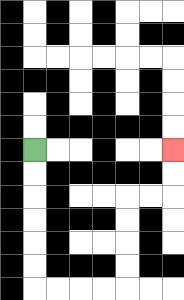{'start': '[1, 6]', 'end': '[7, 6]', 'path_directions': 'D,D,D,D,D,D,R,R,R,R,U,U,U,U,R,R,U,U', 'path_coordinates': '[[1, 6], [1, 7], [1, 8], [1, 9], [1, 10], [1, 11], [1, 12], [2, 12], [3, 12], [4, 12], [5, 12], [5, 11], [5, 10], [5, 9], [5, 8], [6, 8], [7, 8], [7, 7], [7, 6]]'}